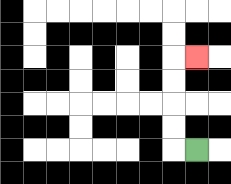{'start': '[8, 6]', 'end': '[8, 2]', 'path_directions': 'L,U,U,U,U,R', 'path_coordinates': '[[8, 6], [7, 6], [7, 5], [7, 4], [7, 3], [7, 2], [8, 2]]'}